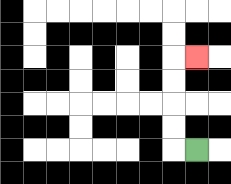{'start': '[8, 6]', 'end': '[8, 2]', 'path_directions': 'L,U,U,U,U,R', 'path_coordinates': '[[8, 6], [7, 6], [7, 5], [7, 4], [7, 3], [7, 2], [8, 2]]'}